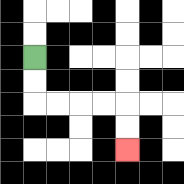{'start': '[1, 2]', 'end': '[5, 6]', 'path_directions': 'D,D,R,R,R,R,D,D', 'path_coordinates': '[[1, 2], [1, 3], [1, 4], [2, 4], [3, 4], [4, 4], [5, 4], [5, 5], [5, 6]]'}